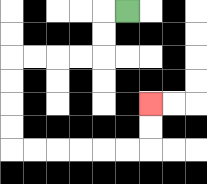{'start': '[5, 0]', 'end': '[6, 4]', 'path_directions': 'L,D,D,L,L,L,L,D,D,D,D,R,R,R,R,R,R,U,U', 'path_coordinates': '[[5, 0], [4, 0], [4, 1], [4, 2], [3, 2], [2, 2], [1, 2], [0, 2], [0, 3], [0, 4], [0, 5], [0, 6], [1, 6], [2, 6], [3, 6], [4, 6], [5, 6], [6, 6], [6, 5], [6, 4]]'}